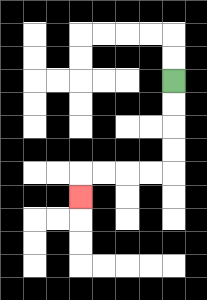{'start': '[7, 3]', 'end': '[3, 8]', 'path_directions': 'D,D,D,D,L,L,L,L,D', 'path_coordinates': '[[7, 3], [7, 4], [7, 5], [7, 6], [7, 7], [6, 7], [5, 7], [4, 7], [3, 7], [3, 8]]'}